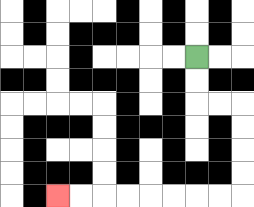{'start': '[8, 2]', 'end': '[2, 8]', 'path_directions': 'D,D,R,R,D,D,D,D,L,L,L,L,L,L,L,L', 'path_coordinates': '[[8, 2], [8, 3], [8, 4], [9, 4], [10, 4], [10, 5], [10, 6], [10, 7], [10, 8], [9, 8], [8, 8], [7, 8], [6, 8], [5, 8], [4, 8], [3, 8], [2, 8]]'}